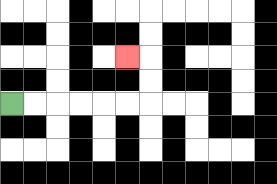{'start': '[0, 4]', 'end': '[5, 2]', 'path_directions': 'R,R,R,R,R,R,U,U,L', 'path_coordinates': '[[0, 4], [1, 4], [2, 4], [3, 4], [4, 4], [5, 4], [6, 4], [6, 3], [6, 2], [5, 2]]'}